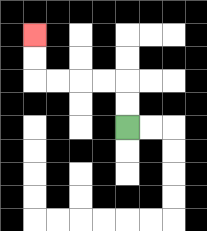{'start': '[5, 5]', 'end': '[1, 1]', 'path_directions': 'U,U,L,L,L,L,U,U', 'path_coordinates': '[[5, 5], [5, 4], [5, 3], [4, 3], [3, 3], [2, 3], [1, 3], [1, 2], [1, 1]]'}